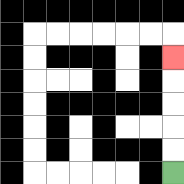{'start': '[7, 7]', 'end': '[7, 2]', 'path_directions': 'U,U,U,U,U', 'path_coordinates': '[[7, 7], [7, 6], [7, 5], [7, 4], [7, 3], [7, 2]]'}